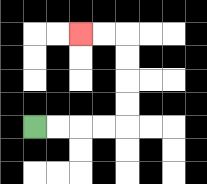{'start': '[1, 5]', 'end': '[3, 1]', 'path_directions': 'R,R,R,R,U,U,U,U,L,L', 'path_coordinates': '[[1, 5], [2, 5], [3, 5], [4, 5], [5, 5], [5, 4], [5, 3], [5, 2], [5, 1], [4, 1], [3, 1]]'}